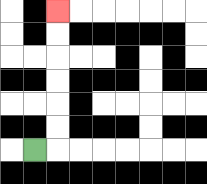{'start': '[1, 6]', 'end': '[2, 0]', 'path_directions': 'R,U,U,U,U,U,U', 'path_coordinates': '[[1, 6], [2, 6], [2, 5], [2, 4], [2, 3], [2, 2], [2, 1], [2, 0]]'}